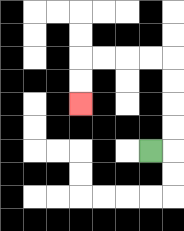{'start': '[6, 6]', 'end': '[3, 4]', 'path_directions': 'R,U,U,U,U,L,L,L,L,D,D', 'path_coordinates': '[[6, 6], [7, 6], [7, 5], [7, 4], [7, 3], [7, 2], [6, 2], [5, 2], [4, 2], [3, 2], [3, 3], [3, 4]]'}